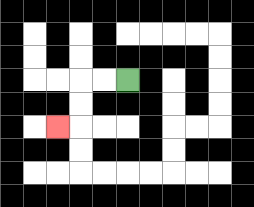{'start': '[5, 3]', 'end': '[2, 5]', 'path_directions': 'L,L,D,D,L', 'path_coordinates': '[[5, 3], [4, 3], [3, 3], [3, 4], [3, 5], [2, 5]]'}